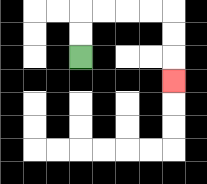{'start': '[3, 2]', 'end': '[7, 3]', 'path_directions': 'U,U,R,R,R,R,D,D,D', 'path_coordinates': '[[3, 2], [3, 1], [3, 0], [4, 0], [5, 0], [6, 0], [7, 0], [7, 1], [7, 2], [7, 3]]'}